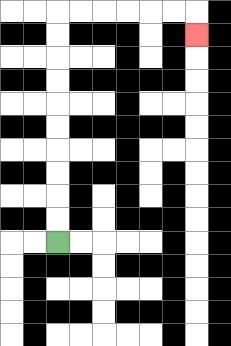{'start': '[2, 10]', 'end': '[8, 1]', 'path_directions': 'U,U,U,U,U,U,U,U,U,U,R,R,R,R,R,R,D', 'path_coordinates': '[[2, 10], [2, 9], [2, 8], [2, 7], [2, 6], [2, 5], [2, 4], [2, 3], [2, 2], [2, 1], [2, 0], [3, 0], [4, 0], [5, 0], [6, 0], [7, 0], [8, 0], [8, 1]]'}